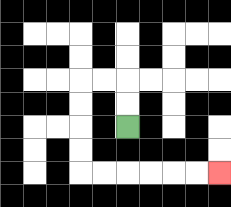{'start': '[5, 5]', 'end': '[9, 7]', 'path_directions': 'U,U,L,L,D,D,D,D,R,R,R,R,R,R', 'path_coordinates': '[[5, 5], [5, 4], [5, 3], [4, 3], [3, 3], [3, 4], [3, 5], [3, 6], [3, 7], [4, 7], [5, 7], [6, 7], [7, 7], [8, 7], [9, 7]]'}